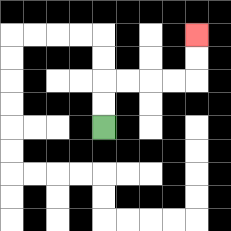{'start': '[4, 5]', 'end': '[8, 1]', 'path_directions': 'U,U,R,R,R,R,U,U', 'path_coordinates': '[[4, 5], [4, 4], [4, 3], [5, 3], [6, 3], [7, 3], [8, 3], [8, 2], [8, 1]]'}